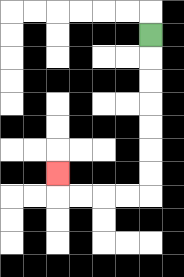{'start': '[6, 1]', 'end': '[2, 7]', 'path_directions': 'D,D,D,D,D,D,D,L,L,L,L,U', 'path_coordinates': '[[6, 1], [6, 2], [6, 3], [6, 4], [6, 5], [6, 6], [6, 7], [6, 8], [5, 8], [4, 8], [3, 8], [2, 8], [2, 7]]'}